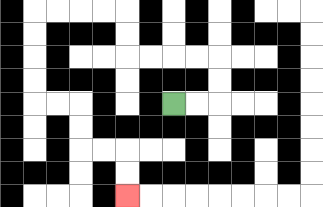{'start': '[7, 4]', 'end': '[5, 8]', 'path_directions': 'R,R,U,U,L,L,L,L,U,U,L,L,L,L,D,D,D,D,R,R,D,D,R,R,D,D', 'path_coordinates': '[[7, 4], [8, 4], [9, 4], [9, 3], [9, 2], [8, 2], [7, 2], [6, 2], [5, 2], [5, 1], [5, 0], [4, 0], [3, 0], [2, 0], [1, 0], [1, 1], [1, 2], [1, 3], [1, 4], [2, 4], [3, 4], [3, 5], [3, 6], [4, 6], [5, 6], [5, 7], [5, 8]]'}